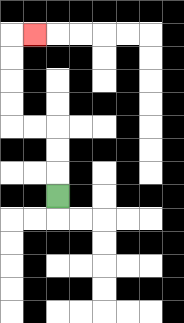{'start': '[2, 8]', 'end': '[1, 1]', 'path_directions': 'U,U,U,L,L,U,U,U,U,R', 'path_coordinates': '[[2, 8], [2, 7], [2, 6], [2, 5], [1, 5], [0, 5], [0, 4], [0, 3], [0, 2], [0, 1], [1, 1]]'}